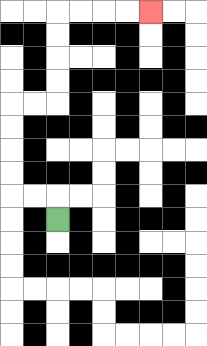{'start': '[2, 9]', 'end': '[6, 0]', 'path_directions': 'U,L,L,U,U,U,U,R,R,U,U,U,U,R,R,R,R', 'path_coordinates': '[[2, 9], [2, 8], [1, 8], [0, 8], [0, 7], [0, 6], [0, 5], [0, 4], [1, 4], [2, 4], [2, 3], [2, 2], [2, 1], [2, 0], [3, 0], [4, 0], [5, 0], [6, 0]]'}